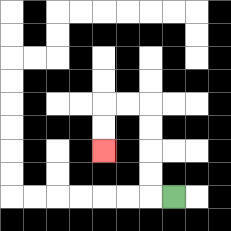{'start': '[7, 8]', 'end': '[4, 6]', 'path_directions': 'L,U,U,U,U,L,L,D,D', 'path_coordinates': '[[7, 8], [6, 8], [6, 7], [6, 6], [6, 5], [6, 4], [5, 4], [4, 4], [4, 5], [4, 6]]'}